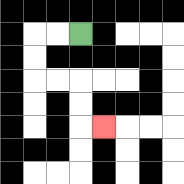{'start': '[3, 1]', 'end': '[4, 5]', 'path_directions': 'L,L,D,D,R,R,D,D,R', 'path_coordinates': '[[3, 1], [2, 1], [1, 1], [1, 2], [1, 3], [2, 3], [3, 3], [3, 4], [3, 5], [4, 5]]'}